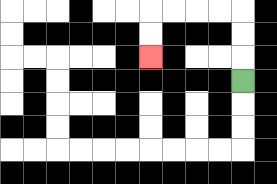{'start': '[10, 3]', 'end': '[6, 2]', 'path_directions': 'U,U,U,L,L,L,L,D,D', 'path_coordinates': '[[10, 3], [10, 2], [10, 1], [10, 0], [9, 0], [8, 0], [7, 0], [6, 0], [6, 1], [6, 2]]'}